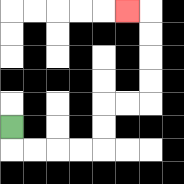{'start': '[0, 5]', 'end': '[5, 0]', 'path_directions': 'D,R,R,R,R,U,U,R,R,U,U,U,U,L', 'path_coordinates': '[[0, 5], [0, 6], [1, 6], [2, 6], [3, 6], [4, 6], [4, 5], [4, 4], [5, 4], [6, 4], [6, 3], [6, 2], [6, 1], [6, 0], [5, 0]]'}